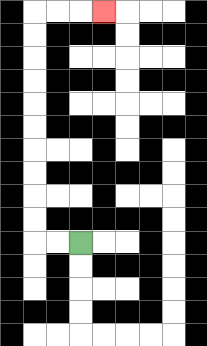{'start': '[3, 10]', 'end': '[4, 0]', 'path_directions': 'L,L,U,U,U,U,U,U,U,U,U,U,R,R,R', 'path_coordinates': '[[3, 10], [2, 10], [1, 10], [1, 9], [1, 8], [1, 7], [1, 6], [1, 5], [1, 4], [1, 3], [1, 2], [1, 1], [1, 0], [2, 0], [3, 0], [4, 0]]'}